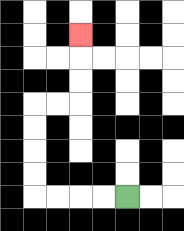{'start': '[5, 8]', 'end': '[3, 1]', 'path_directions': 'L,L,L,L,U,U,U,U,R,R,U,U,U', 'path_coordinates': '[[5, 8], [4, 8], [3, 8], [2, 8], [1, 8], [1, 7], [1, 6], [1, 5], [1, 4], [2, 4], [3, 4], [3, 3], [3, 2], [3, 1]]'}